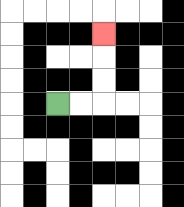{'start': '[2, 4]', 'end': '[4, 1]', 'path_directions': 'R,R,U,U,U', 'path_coordinates': '[[2, 4], [3, 4], [4, 4], [4, 3], [4, 2], [4, 1]]'}